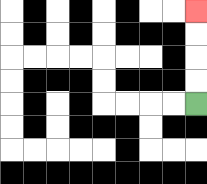{'start': '[8, 4]', 'end': '[8, 0]', 'path_directions': 'U,U,U,U', 'path_coordinates': '[[8, 4], [8, 3], [8, 2], [8, 1], [8, 0]]'}